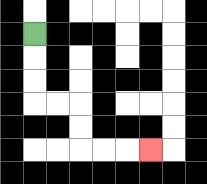{'start': '[1, 1]', 'end': '[6, 6]', 'path_directions': 'D,D,D,R,R,D,D,R,R,R', 'path_coordinates': '[[1, 1], [1, 2], [1, 3], [1, 4], [2, 4], [3, 4], [3, 5], [3, 6], [4, 6], [5, 6], [6, 6]]'}